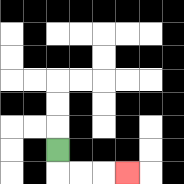{'start': '[2, 6]', 'end': '[5, 7]', 'path_directions': 'D,R,R,R', 'path_coordinates': '[[2, 6], [2, 7], [3, 7], [4, 7], [5, 7]]'}